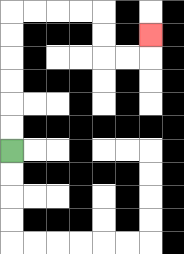{'start': '[0, 6]', 'end': '[6, 1]', 'path_directions': 'U,U,U,U,U,U,R,R,R,R,D,D,R,R,U', 'path_coordinates': '[[0, 6], [0, 5], [0, 4], [0, 3], [0, 2], [0, 1], [0, 0], [1, 0], [2, 0], [3, 0], [4, 0], [4, 1], [4, 2], [5, 2], [6, 2], [6, 1]]'}